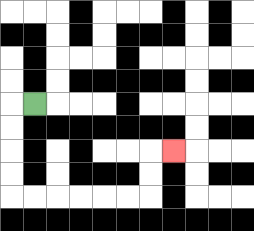{'start': '[1, 4]', 'end': '[7, 6]', 'path_directions': 'L,D,D,D,D,R,R,R,R,R,R,U,U,R', 'path_coordinates': '[[1, 4], [0, 4], [0, 5], [0, 6], [0, 7], [0, 8], [1, 8], [2, 8], [3, 8], [4, 8], [5, 8], [6, 8], [6, 7], [6, 6], [7, 6]]'}